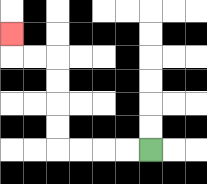{'start': '[6, 6]', 'end': '[0, 1]', 'path_directions': 'L,L,L,L,U,U,U,U,L,L,U', 'path_coordinates': '[[6, 6], [5, 6], [4, 6], [3, 6], [2, 6], [2, 5], [2, 4], [2, 3], [2, 2], [1, 2], [0, 2], [0, 1]]'}